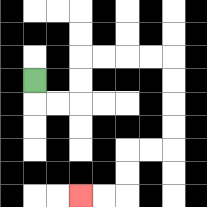{'start': '[1, 3]', 'end': '[3, 8]', 'path_directions': 'D,R,R,U,U,R,R,R,R,D,D,D,D,L,L,D,D,L,L', 'path_coordinates': '[[1, 3], [1, 4], [2, 4], [3, 4], [3, 3], [3, 2], [4, 2], [5, 2], [6, 2], [7, 2], [7, 3], [7, 4], [7, 5], [7, 6], [6, 6], [5, 6], [5, 7], [5, 8], [4, 8], [3, 8]]'}